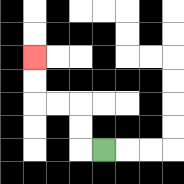{'start': '[4, 6]', 'end': '[1, 2]', 'path_directions': 'L,U,U,L,L,U,U', 'path_coordinates': '[[4, 6], [3, 6], [3, 5], [3, 4], [2, 4], [1, 4], [1, 3], [1, 2]]'}